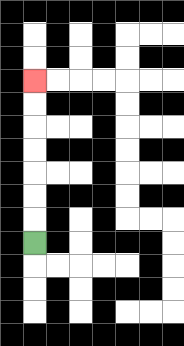{'start': '[1, 10]', 'end': '[1, 3]', 'path_directions': 'U,U,U,U,U,U,U', 'path_coordinates': '[[1, 10], [1, 9], [1, 8], [1, 7], [1, 6], [1, 5], [1, 4], [1, 3]]'}